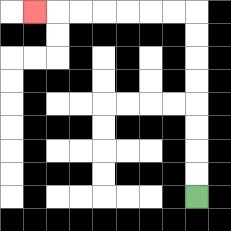{'start': '[8, 8]', 'end': '[1, 0]', 'path_directions': 'U,U,U,U,U,U,U,U,L,L,L,L,L,L,L', 'path_coordinates': '[[8, 8], [8, 7], [8, 6], [8, 5], [8, 4], [8, 3], [8, 2], [8, 1], [8, 0], [7, 0], [6, 0], [5, 0], [4, 0], [3, 0], [2, 0], [1, 0]]'}